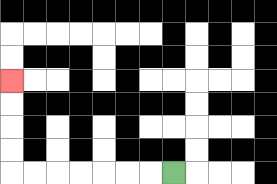{'start': '[7, 7]', 'end': '[0, 3]', 'path_directions': 'L,L,L,L,L,L,L,U,U,U,U', 'path_coordinates': '[[7, 7], [6, 7], [5, 7], [4, 7], [3, 7], [2, 7], [1, 7], [0, 7], [0, 6], [0, 5], [0, 4], [0, 3]]'}